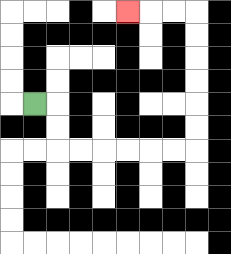{'start': '[1, 4]', 'end': '[5, 0]', 'path_directions': 'R,D,D,R,R,R,R,R,R,U,U,U,U,U,U,L,L,L', 'path_coordinates': '[[1, 4], [2, 4], [2, 5], [2, 6], [3, 6], [4, 6], [5, 6], [6, 6], [7, 6], [8, 6], [8, 5], [8, 4], [8, 3], [8, 2], [8, 1], [8, 0], [7, 0], [6, 0], [5, 0]]'}